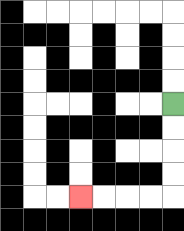{'start': '[7, 4]', 'end': '[3, 8]', 'path_directions': 'D,D,D,D,L,L,L,L', 'path_coordinates': '[[7, 4], [7, 5], [7, 6], [7, 7], [7, 8], [6, 8], [5, 8], [4, 8], [3, 8]]'}